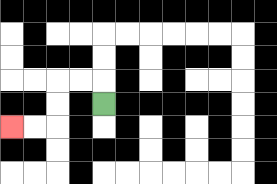{'start': '[4, 4]', 'end': '[0, 5]', 'path_directions': 'U,L,L,D,D,L,L', 'path_coordinates': '[[4, 4], [4, 3], [3, 3], [2, 3], [2, 4], [2, 5], [1, 5], [0, 5]]'}